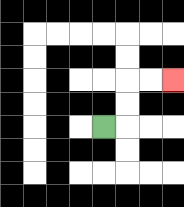{'start': '[4, 5]', 'end': '[7, 3]', 'path_directions': 'R,U,U,R,R', 'path_coordinates': '[[4, 5], [5, 5], [5, 4], [5, 3], [6, 3], [7, 3]]'}